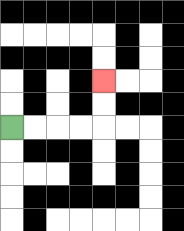{'start': '[0, 5]', 'end': '[4, 3]', 'path_directions': 'R,R,R,R,U,U', 'path_coordinates': '[[0, 5], [1, 5], [2, 5], [3, 5], [4, 5], [4, 4], [4, 3]]'}